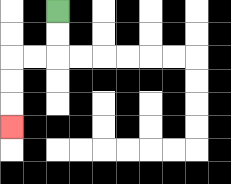{'start': '[2, 0]', 'end': '[0, 5]', 'path_directions': 'D,D,L,L,D,D,D', 'path_coordinates': '[[2, 0], [2, 1], [2, 2], [1, 2], [0, 2], [0, 3], [0, 4], [0, 5]]'}